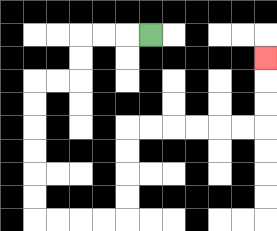{'start': '[6, 1]', 'end': '[11, 2]', 'path_directions': 'L,L,L,D,D,L,L,D,D,D,D,D,D,R,R,R,R,U,U,U,U,R,R,R,R,R,R,U,U,U', 'path_coordinates': '[[6, 1], [5, 1], [4, 1], [3, 1], [3, 2], [3, 3], [2, 3], [1, 3], [1, 4], [1, 5], [1, 6], [1, 7], [1, 8], [1, 9], [2, 9], [3, 9], [4, 9], [5, 9], [5, 8], [5, 7], [5, 6], [5, 5], [6, 5], [7, 5], [8, 5], [9, 5], [10, 5], [11, 5], [11, 4], [11, 3], [11, 2]]'}